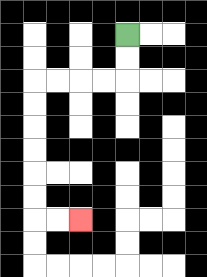{'start': '[5, 1]', 'end': '[3, 9]', 'path_directions': 'D,D,L,L,L,L,D,D,D,D,D,D,R,R', 'path_coordinates': '[[5, 1], [5, 2], [5, 3], [4, 3], [3, 3], [2, 3], [1, 3], [1, 4], [1, 5], [1, 6], [1, 7], [1, 8], [1, 9], [2, 9], [3, 9]]'}